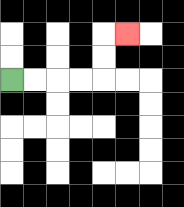{'start': '[0, 3]', 'end': '[5, 1]', 'path_directions': 'R,R,R,R,U,U,R', 'path_coordinates': '[[0, 3], [1, 3], [2, 3], [3, 3], [4, 3], [4, 2], [4, 1], [5, 1]]'}